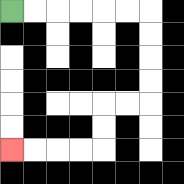{'start': '[0, 0]', 'end': '[0, 6]', 'path_directions': 'R,R,R,R,R,R,D,D,D,D,L,L,D,D,L,L,L,L', 'path_coordinates': '[[0, 0], [1, 0], [2, 0], [3, 0], [4, 0], [5, 0], [6, 0], [6, 1], [6, 2], [6, 3], [6, 4], [5, 4], [4, 4], [4, 5], [4, 6], [3, 6], [2, 6], [1, 6], [0, 6]]'}